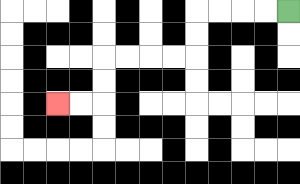{'start': '[12, 0]', 'end': '[2, 4]', 'path_directions': 'L,L,L,L,D,D,L,L,L,L,D,D,L,L', 'path_coordinates': '[[12, 0], [11, 0], [10, 0], [9, 0], [8, 0], [8, 1], [8, 2], [7, 2], [6, 2], [5, 2], [4, 2], [4, 3], [4, 4], [3, 4], [2, 4]]'}